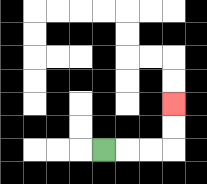{'start': '[4, 6]', 'end': '[7, 4]', 'path_directions': 'R,R,R,U,U', 'path_coordinates': '[[4, 6], [5, 6], [6, 6], [7, 6], [7, 5], [7, 4]]'}